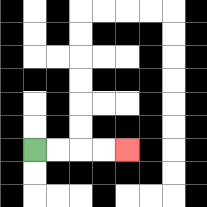{'start': '[1, 6]', 'end': '[5, 6]', 'path_directions': 'R,R,R,R', 'path_coordinates': '[[1, 6], [2, 6], [3, 6], [4, 6], [5, 6]]'}